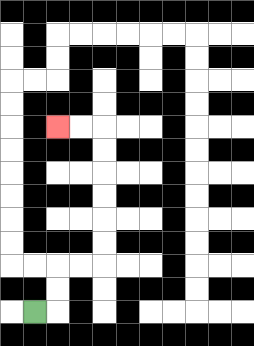{'start': '[1, 13]', 'end': '[2, 5]', 'path_directions': 'R,U,U,R,R,U,U,U,U,U,U,L,L', 'path_coordinates': '[[1, 13], [2, 13], [2, 12], [2, 11], [3, 11], [4, 11], [4, 10], [4, 9], [4, 8], [4, 7], [4, 6], [4, 5], [3, 5], [2, 5]]'}